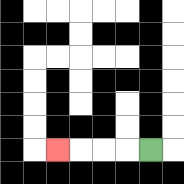{'start': '[6, 6]', 'end': '[2, 6]', 'path_directions': 'L,L,L,L', 'path_coordinates': '[[6, 6], [5, 6], [4, 6], [3, 6], [2, 6]]'}